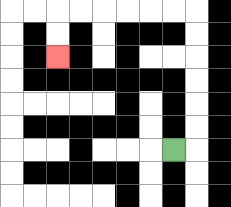{'start': '[7, 6]', 'end': '[2, 2]', 'path_directions': 'R,U,U,U,U,U,U,L,L,L,L,L,L,D,D', 'path_coordinates': '[[7, 6], [8, 6], [8, 5], [8, 4], [8, 3], [8, 2], [8, 1], [8, 0], [7, 0], [6, 0], [5, 0], [4, 0], [3, 0], [2, 0], [2, 1], [2, 2]]'}